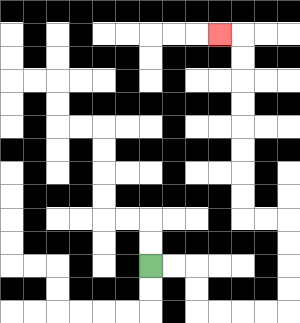{'start': '[6, 11]', 'end': '[9, 1]', 'path_directions': 'R,R,D,D,R,R,R,R,U,U,U,U,L,L,U,U,U,U,U,U,U,U,L', 'path_coordinates': '[[6, 11], [7, 11], [8, 11], [8, 12], [8, 13], [9, 13], [10, 13], [11, 13], [12, 13], [12, 12], [12, 11], [12, 10], [12, 9], [11, 9], [10, 9], [10, 8], [10, 7], [10, 6], [10, 5], [10, 4], [10, 3], [10, 2], [10, 1], [9, 1]]'}